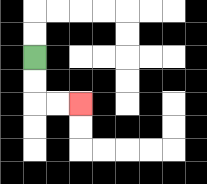{'start': '[1, 2]', 'end': '[3, 4]', 'path_directions': 'D,D,R,R', 'path_coordinates': '[[1, 2], [1, 3], [1, 4], [2, 4], [3, 4]]'}